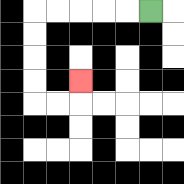{'start': '[6, 0]', 'end': '[3, 3]', 'path_directions': 'L,L,L,L,L,D,D,D,D,R,R,U', 'path_coordinates': '[[6, 0], [5, 0], [4, 0], [3, 0], [2, 0], [1, 0], [1, 1], [1, 2], [1, 3], [1, 4], [2, 4], [3, 4], [3, 3]]'}